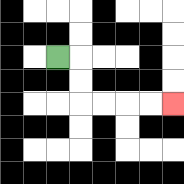{'start': '[2, 2]', 'end': '[7, 4]', 'path_directions': 'R,D,D,R,R,R,R', 'path_coordinates': '[[2, 2], [3, 2], [3, 3], [3, 4], [4, 4], [5, 4], [6, 4], [7, 4]]'}